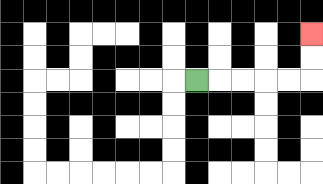{'start': '[8, 3]', 'end': '[13, 1]', 'path_directions': 'R,R,R,R,R,U,U', 'path_coordinates': '[[8, 3], [9, 3], [10, 3], [11, 3], [12, 3], [13, 3], [13, 2], [13, 1]]'}